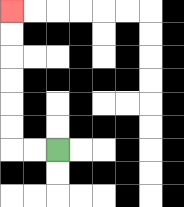{'start': '[2, 6]', 'end': '[0, 0]', 'path_directions': 'L,L,U,U,U,U,U,U', 'path_coordinates': '[[2, 6], [1, 6], [0, 6], [0, 5], [0, 4], [0, 3], [0, 2], [0, 1], [0, 0]]'}